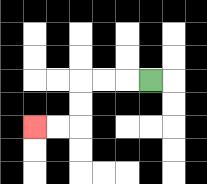{'start': '[6, 3]', 'end': '[1, 5]', 'path_directions': 'L,L,L,D,D,L,L', 'path_coordinates': '[[6, 3], [5, 3], [4, 3], [3, 3], [3, 4], [3, 5], [2, 5], [1, 5]]'}